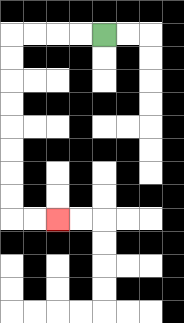{'start': '[4, 1]', 'end': '[2, 9]', 'path_directions': 'L,L,L,L,D,D,D,D,D,D,D,D,R,R', 'path_coordinates': '[[4, 1], [3, 1], [2, 1], [1, 1], [0, 1], [0, 2], [0, 3], [0, 4], [0, 5], [0, 6], [0, 7], [0, 8], [0, 9], [1, 9], [2, 9]]'}